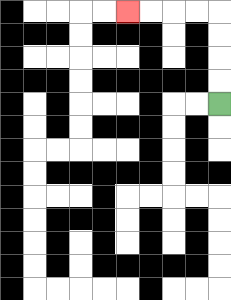{'start': '[9, 4]', 'end': '[5, 0]', 'path_directions': 'U,U,U,U,L,L,L,L', 'path_coordinates': '[[9, 4], [9, 3], [9, 2], [9, 1], [9, 0], [8, 0], [7, 0], [6, 0], [5, 0]]'}